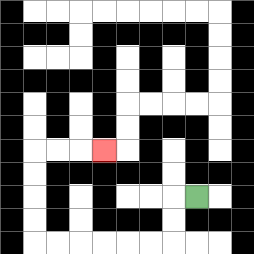{'start': '[8, 8]', 'end': '[4, 6]', 'path_directions': 'L,D,D,L,L,L,L,L,L,U,U,U,U,R,R,R', 'path_coordinates': '[[8, 8], [7, 8], [7, 9], [7, 10], [6, 10], [5, 10], [4, 10], [3, 10], [2, 10], [1, 10], [1, 9], [1, 8], [1, 7], [1, 6], [2, 6], [3, 6], [4, 6]]'}